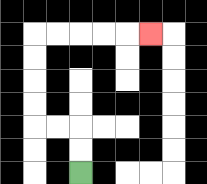{'start': '[3, 7]', 'end': '[6, 1]', 'path_directions': 'U,U,L,L,U,U,U,U,R,R,R,R,R', 'path_coordinates': '[[3, 7], [3, 6], [3, 5], [2, 5], [1, 5], [1, 4], [1, 3], [1, 2], [1, 1], [2, 1], [3, 1], [4, 1], [5, 1], [6, 1]]'}